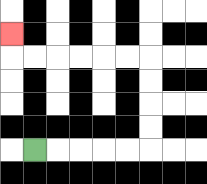{'start': '[1, 6]', 'end': '[0, 1]', 'path_directions': 'R,R,R,R,R,U,U,U,U,L,L,L,L,L,L,U', 'path_coordinates': '[[1, 6], [2, 6], [3, 6], [4, 6], [5, 6], [6, 6], [6, 5], [6, 4], [6, 3], [6, 2], [5, 2], [4, 2], [3, 2], [2, 2], [1, 2], [0, 2], [0, 1]]'}